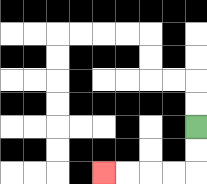{'start': '[8, 5]', 'end': '[4, 7]', 'path_directions': 'D,D,L,L,L,L', 'path_coordinates': '[[8, 5], [8, 6], [8, 7], [7, 7], [6, 7], [5, 7], [4, 7]]'}